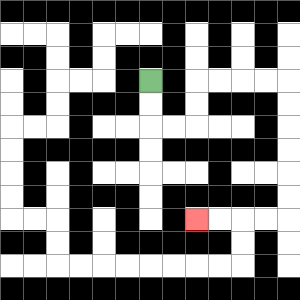{'start': '[6, 3]', 'end': '[8, 9]', 'path_directions': 'D,D,R,R,U,U,R,R,R,R,D,D,D,D,D,D,L,L,L,L', 'path_coordinates': '[[6, 3], [6, 4], [6, 5], [7, 5], [8, 5], [8, 4], [8, 3], [9, 3], [10, 3], [11, 3], [12, 3], [12, 4], [12, 5], [12, 6], [12, 7], [12, 8], [12, 9], [11, 9], [10, 9], [9, 9], [8, 9]]'}